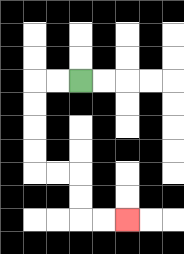{'start': '[3, 3]', 'end': '[5, 9]', 'path_directions': 'L,L,D,D,D,D,R,R,D,D,R,R', 'path_coordinates': '[[3, 3], [2, 3], [1, 3], [1, 4], [1, 5], [1, 6], [1, 7], [2, 7], [3, 7], [3, 8], [3, 9], [4, 9], [5, 9]]'}